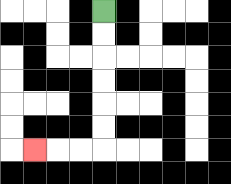{'start': '[4, 0]', 'end': '[1, 6]', 'path_directions': 'D,D,D,D,D,D,L,L,L', 'path_coordinates': '[[4, 0], [4, 1], [4, 2], [4, 3], [4, 4], [4, 5], [4, 6], [3, 6], [2, 6], [1, 6]]'}